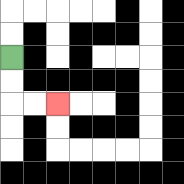{'start': '[0, 2]', 'end': '[2, 4]', 'path_directions': 'D,D,R,R', 'path_coordinates': '[[0, 2], [0, 3], [0, 4], [1, 4], [2, 4]]'}